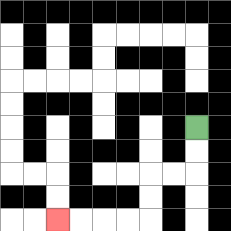{'start': '[8, 5]', 'end': '[2, 9]', 'path_directions': 'D,D,L,L,D,D,L,L,L,L', 'path_coordinates': '[[8, 5], [8, 6], [8, 7], [7, 7], [6, 7], [6, 8], [6, 9], [5, 9], [4, 9], [3, 9], [2, 9]]'}